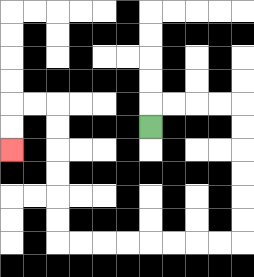{'start': '[6, 5]', 'end': '[0, 6]', 'path_directions': 'U,R,R,R,R,D,D,D,D,D,D,L,L,L,L,L,L,L,L,U,U,U,U,U,U,L,L,D,D', 'path_coordinates': '[[6, 5], [6, 4], [7, 4], [8, 4], [9, 4], [10, 4], [10, 5], [10, 6], [10, 7], [10, 8], [10, 9], [10, 10], [9, 10], [8, 10], [7, 10], [6, 10], [5, 10], [4, 10], [3, 10], [2, 10], [2, 9], [2, 8], [2, 7], [2, 6], [2, 5], [2, 4], [1, 4], [0, 4], [0, 5], [0, 6]]'}